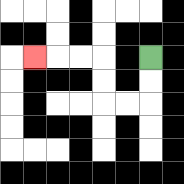{'start': '[6, 2]', 'end': '[1, 2]', 'path_directions': 'D,D,L,L,U,U,L,L,L', 'path_coordinates': '[[6, 2], [6, 3], [6, 4], [5, 4], [4, 4], [4, 3], [4, 2], [3, 2], [2, 2], [1, 2]]'}